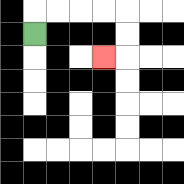{'start': '[1, 1]', 'end': '[4, 2]', 'path_directions': 'U,R,R,R,R,D,D,L', 'path_coordinates': '[[1, 1], [1, 0], [2, 0], [3, 0], [4, 0], [5, 0], [5, 1], [5, 2], [4, 2]]'}